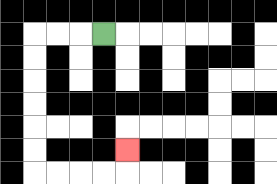{'start': '[4, 1]', 'end': '[5, 6]', 'path_directions': 'L,L,L,D,D,D,D,D,D,R,R,R,R,U', 'path_coordinates': '[[4, 1], [3, 1], [2, 1], [1, 1], [1, 2], [1, 3], [1, 4], [1, 5], [1, 6], [1, 7], [2, 7], [3, 7], [4, 7], [5, 7], [5, 6]]'}